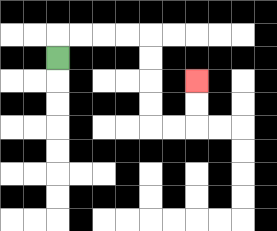{'start': '[2, 2]', 'end': '[8, 3]', 'path_directions': 'U,R,R,R,R,D,D,D,D,R,R,U,U', 'path_coordinates': '[[2, 2], [2, 1], [3, 1], [4, 1], [5, 1], [6, 1], [6, 2], [6, 3], [6, 4], [6, 5], [7, 5], [8, 5], [8, 4], [8, 3]]'}